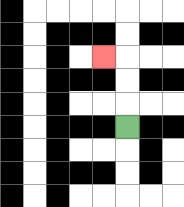{'start': '[5, 5]', 'end': '[4, 2]', 'path_directions': 'U,U,U,L', 'path_coordinates': '[[5, 5], [5, 4], [5, 3], [5, 2], [4, 2]]'}